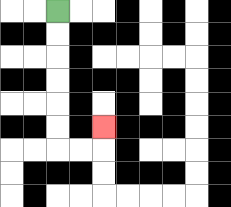{'start': '[2, 0]', 'end': '[4, 5]', 'path_directions': 'D,D,D,D,D,D,R,R,U', 'path_coordinates': '[[2, 0], [2, 1], [2, 2], [2, 3], [2, 4], [2, 5], [2, 6], [3, 6], [4, 6], [4, 5]]'}